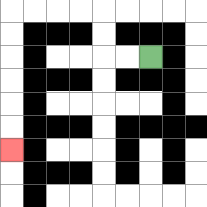{'start': '[6, 2]', 'end': '[0, 6]', 'path_directions': 'L,L,U,U,L,L,L,L,D,D,D,D,D,D', 'path_coordinates': '[[6, 2], [5, 2], [4, 2], [4, 1], [4, 0], [3, 0], [2, 0], [1, 0], [0, 0], [0, 1], [0, 2], [0, 3], [0, 4], [0, 5], [0, 6]]'}